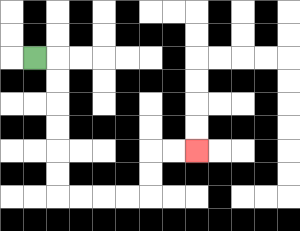{'start': '[1, 2]', 'end': '[8, 6]', 'path_directions': 'R,D,D,D,D,D,D,R,R,R,R,U,U,R,R', 'path_coordinates': '[[1, 2], [2, 2], [2, 3], [2, 4], [2, 5], [2, 6], [2, 7], [2, 8], [3, 8], [4, 8], [5, 8], [6, 8], [6, 7], [6, 6], [7, 6], [8, 6]]'}